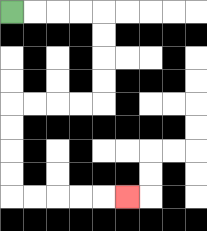{'start': '[0, 0]', 'end': '[5, 8]', 'path_directions': 'R,R,R,R,D,D,D,D,L,L,L,L,D,D,D,D,R,R,R,R,R', 'path_coordinates': '[[0, 0], [1, 0], [2, 0], [3, 0], [4, 0], [4, 1], [4, 2], [4, 3], [4, 4], [3, 4], [2, 4], [1, 4], [0, 4], [0, 5], [0, 6], [0, 7], [0, 8], [1, 8], [2, 8], [3, 8], [4, 8], [5, 8]]'}